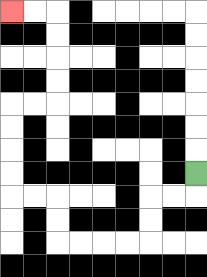{'start': '[8, 7]', 'end': '[0, 0]', 'path_directions': 'D,L,L,D,D,L,L,L,L,U,U,L,L,U,U,U,U,R,R,U,U,U,U,L,L', 'path_coordinates': '[[8, 7], [8, 8], [7, 8], [6, 8], [6, 9], [6, 10], [5, 10], [4, 10], [3, 10], [2, 10], [2, 9], [2, 8], [1, 8], [0, 8], [0, 7], [0, 6], [0, 5], [0, 4], [1, 4], [2, 4], [2, 3], [2, 2], [2, 1], [2, 0], [1, 0], [0, 0]]'}